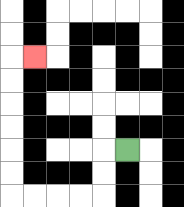{'start': '[5, 6]', 'end': '[1, 2]', 'path_directions': 'L,D,D,L,L,L,L,U,U,U,U,U,U,R', 'path_coordinates': '[[5, 6], [4, 6], [4, 7], [4, 8], [3, 8], [2, 8], [1, 8], [0, 8], [0, 7], [0, 6], [0, 5], [0, 4], [0, 3], [0, 2], [1, 2]]'}